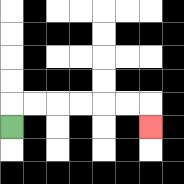{'start': '[0, 5]', 'end': '[6, 5]', 'path_directions': 'U,R,R,R,R,R,R,D', 'path_coordinates': '[[0, 5], [0, 4], [1, 4], [2, 4], [3, 4], [4, 4], [5, 4], [6, 4], [6, 5]]'}